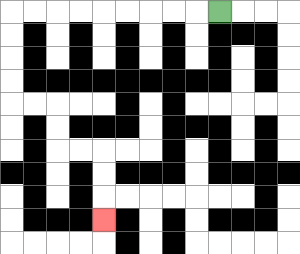{'start': '[9, 0]', 'end': '[4, 9]', 'path_directions': 'L,L,L,L,L,L,L,L,L,D,D,D,D,R,R,D,D,R,R,D,D,D', 'path_coordinates': '[[9, 0], [8, 0], [7, 0], [6, 0], [5, 0], [4, 0], [3, 0], [2, 0], [1, 0], [0, 0], [0, 1], [0, 2], [0, 3], [0, 4], [1, 4], [2, 4], [2, 5], [2, 6], [3, 6], [4, 6], [4, 7], [4, 8], [4, 9]]'}